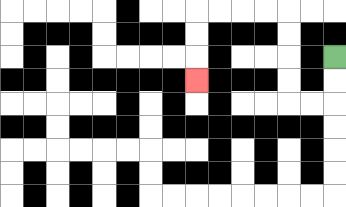{'start': '[14, 2]', 'end': '[8, 3]', 'path_directions': 'D,D,L,L,U,U,U,U,L,L,L,L,D,D,D', 'path_coordinates': '[[14, 2], [14, 3], [14, 4], [13, 4], [12, 4], [12, 3], [12, 2], [12, 1], [12, 0], [11, 0], [10, 0], [9, 0], [8, 0], [8, 1], [8, 2], [8, 3]]'}